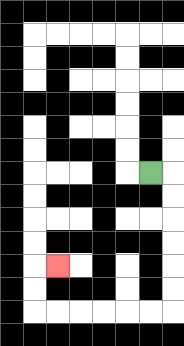{'start': '[6, 7]', 'end': '[2, 11]', 'path_directions': 'R,D,D,D,D,D,D,L,L,L,L,L,L,U,U,R', 'path_coordinates': '[[6, 7], [7, 7], [7, 8], [7, 9], [7, 10], [7, 11], [7, 12], [7, 13], [6, 13], [5, 13], [4, 13], [3, 13], [2, 13], [1, 13], [1, 12], [1, 11], [2, 11]]'}